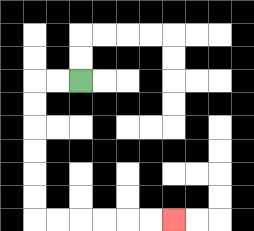{'start': '[3, 3]', 'end': '[7, 9]', 'path_directions': 'L,L,D,D,D,D,D,D,R,R,R,R,R,R', 'path_coordinates': '[[3, 3], [2, 3], [1, 3], [1, 4], [1, 5], [1, 6], [1, 7], [1, 8], [1, 9], [2, 9], [3, 9], [4, 9], [5, 9], [6, 9], [7, 9]]'}